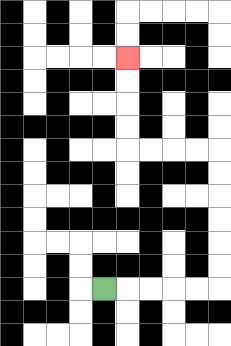{'start': '[4, 12]', 'end': '[5, 2]', 'path_directions': 'R,R,R,R,R,U,U,U,U,U,U,L,L,L,L,U,U,U,U', 'path_coordinates': '[[4, 12], [5, 12], [6, 12], [7, 12], [8, 12], [9, 12], [9, 11], [9, 10], [9, 9], [9, 8], [9, 7], [9, 6], [8, 6], [7, 6], [6, 6], [5, 6], [5, 5], [5, 4], [5, 3], [5, 2]]'}